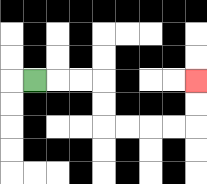{'start': '[1, 3]', 'end': '[8, 3]', 'path_directions': 'R,R,R,D,D,R,R,R,R,U,U', 'path_coordinates': '[[1, 3], [2, 3], [3, 3], [4, 3], [4, 4], [4, 5], [5, 5], [6, 5], [7, 5], [8, 5], [8, 4], [8, 3]]'}